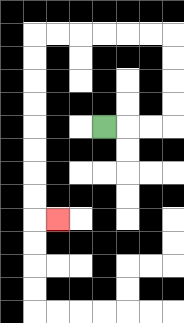{'start': '[4, 5]', 'end': '[2, 9]', 'path_directions': 'R,R,R,U,U,U,U,L,L,L,L,L,L,D,D,D,D,D,D,D,D,R', 'path_coordinates': '[[4, 5], [5, 5], [6, 5], [7, 5], [7, 4], [7, 3], [7, 2], [7, 1], [6, 1], [5, 1], [4, 1], [3, 1], [2, 1], [1, 1], [1, 2], [1, 3], [1, 4], [1, 5], [1, 6], [1, 7], [1, 8], [1, 9], [2, 9]]'}